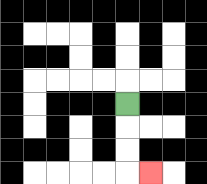{'start': '[5, 4]', 'end': '[6, 7]', 'path_directions': 'D,D,D,R', 'path_coordinates': '[[5, 4], [5, 5], [5, 6], [5, 7], [6, 7]]'}